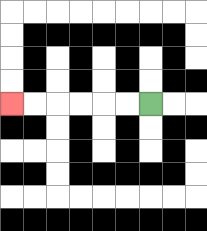{'start': '[6, 4]', 'end': '[0, 4]', 'path_directions': 'L,L,L,L,L,L', 'path_coordinates': '[[6, 4], [5, 4], [4, 4], [3, 4], [2, 4], [1, 4], [0, 4]]'}